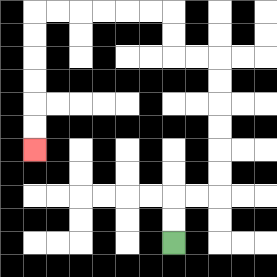{'start': '[7, 10]', 'end': '[1, 6]', 'path_directions': 'U,U,R,R,U,U,U,U,U,U,L,L,U,U,L,L,L,L,L,L,D,D,D,D,D,D', 'path_coordinates': '[[7, 10], [7, 9], [7, 8], [8, 8], [9, 8], [9, 7], [9, 6], [9, 5], [9, 4], [9, 3], [9, 2], [8, 2], [7, 2], [7, 1], [7, 0], [6, 0], [5, 0], [4, 0], [3, 0], [2, 0], [1, 0], [1, 1], [1, 2], [1, 3], [1, 4], [1, 5], [1, 6]]'}